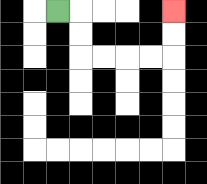{'start': '[2, 0]', 'end': '[7, 0]', 'path_directions': 'R,D,D,R,R,R,R,U,U', 'path_coordinates': '[[2, 0], [3, 0], [3, 1], [3, 2], [4, 2], [5, 2], [6, 2], [7, 2], [7, 1], [7, 0]]'}